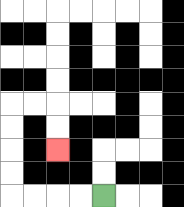{'start': '[4, 8]', 'end': '[2, 6]', 'path_directions': 'L,L,L,L,U,U,U,U,R,R,D,D', 'path_coordinates': '[[4, 8], [3, 8], [2, 8], [1, 8], [0, 8], [0, 7], [0, 6], [0, 5], [0, 4], [1, 4], [2, 4], [2, 5], [2, 6]]'}